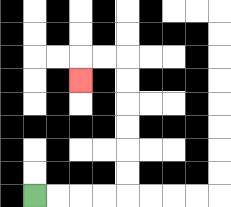{'start': '[1, 8]', 'end': '[3, 3]', 'path_directions': 'R,R,R,R,U,U,U,U,U,U,L,L,D', 'path_coordinates': '[[1, 8], [2, 8], [3, 8], [4, 8], [5, 8], [5, 7], [5, 6], [5, 5], [5, 4], [5, 3], [5, 2], [4, 2], [3, 2], [3, 3]]'}